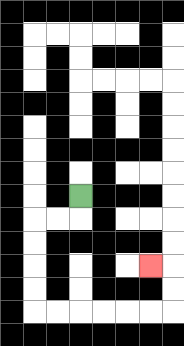{'start': '[3, 8]', 'end': '[6, 11]', 'path_directions': 'D,L,L,D,D,D,D,R,R,R,R,R,R,U,U,L', 'path_coordinates': '[[3, 8], [3, 9], [2, 9], [1, 9], [1, 10], [1, 11], [1, 12], [1, 13], [2, 13], [3, 13], [4, 13], [5, 13], [6, 13], [7, 13], [7, 12], [7, 11], [6, 11]]'}